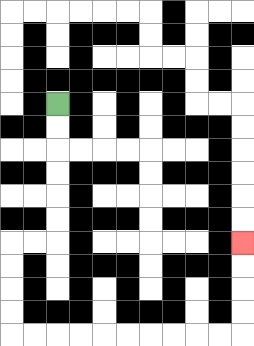{'start': '[2, 4]', 'end': '[10, 10]', 'path_directions': 'D,D,D,D,D,D,L,L,D,D,D,D,R,R,R,R,R,R,R,R,R,R,U,U,U,U', 'path_coordinates': '[[2, 4], [2, 5], [2, 6], [2, 7], [2, 8], [2, 9], [2, 10], [1, 10], [0, 10], [0, 11], [0, 12], [0, 13], [0, 14], [1, 14], [2, 14], [3, 14], [4, 14], [5, 14], [6, 14], [7, 14], [8, 14], [9, 14], [10, 14], [10, 13], [10, 12], [10, 11], [10, 10]]'}